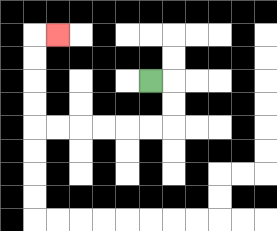{'start': '[6, 3]', 'end': '[2, 1]', 'path_directions': 'R,D,D,L,L,L,L,L,L,U,U,U,U,R', 'path_coordinates': '[[6, 3], [7, 3], [7, 4], [7, 5], [6, 5], [5, 5], [4, 5], [3, 5], [2, 5], [1, 5], [1, 4], [1, 3], [1, 2], [1, 1], [2, 1]]'}